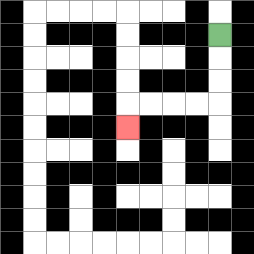{'start': '[9, 1]', 'end': '[5, 5]', 'path_directions': 'D,D,D,L,L,L,L,D', 'path_coordinates': '[[9, 1], [9, 2], [9, 3], [9, 4], [8, 4], [7, 4], [6, 4], [5, 4], [5, 5]]'}